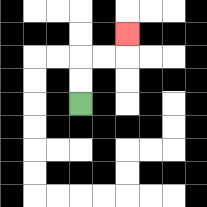{'start': '[3, 4]', 'end': '[5, 1]', 'path_directions': 'U,U,R,R,U', 'path_coordinates': '[[3, 4], [3, 3], [3, 2], [4, 2], [5, 2], [5, 1]]'}